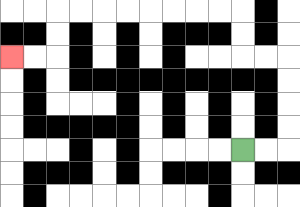{'start': '[10, 6]', 'end': '[0, 2]', 'path_directions': 'R,R,U,U,U,U,L,L,U,U,L,L,L,L,L,L,L,L,D,D,L,L', 'path_coordinates': '[[10, 6], [11, 6], [12, 6], [12, 5], [12, 4], [12, 3], [12, 2], [11, 2], [10, 2], [10, 1], [10, 0], [9, 0], [8, 0], [7, 0], [6, 0], [5, 0], [4, 0], [3, 0], [2, 0], [2, 1], [2, 2], [1, 2], [0, 2]]'}